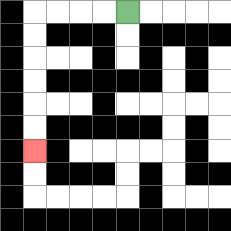{'start': '[5, 0]', 'end': '[1, 6]', 'path_directions': 'L,L,L,L,D,D,D,D,D,D', 'path_coordinates': '[[5, 0], [4, 0], [3, 0], [2, 0], [1, 0], [1, 1], [1, 2], [1, 3], [1, 4], [1, 5], [1, 6]]'}